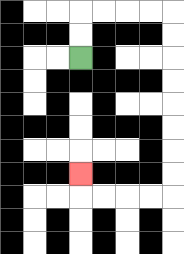{'start': '[3, 2]', 'end': '[3, 7]', 'path_directions': 'U,U,R,R,R,R,D,D,D,D,D,D,D,D,L,L,L,L,U', 'path_coordinates': '[[3, 2], [3, 1], [3, 0], [4, 0], [5, 0], [6, 0], [7, 0], [7, 1], [7, 2], [7, 3], [7, 4], [7, 5], [7, 6], [7, 7], [7, 8], [6, 8], [5, 8], [4, 8], [3, 8], [3, 7]]'}